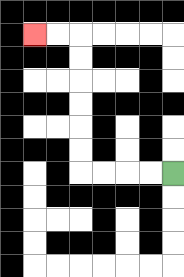{'start': '[7, 7]', 'end': '[1, 1]', 'path_directions': 'L,L,L,L,U,U,U,U,U,U,L,L', 'path_coordinates': '[[7, 7], [6, 7], [5, 7], [4, 7], [3, 7], [3, 6], [3, 5], [3, 4], [3, 3], [3, 2], [3, 1], [2, 1], [1, 1]]'}